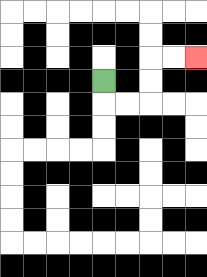{'start': '[4, 3]', 'end': '[8, 2]', 'path_directions': 'D,R,R,U,U,R,R', 'path_coordinates': '[[4, 3], [4, 4], [5, 4], [6, 4], [6, 3], [6, 2], [7, 2], [8, 2]]'}